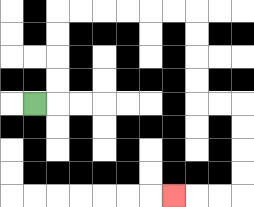{'start': '[1, 4]', 'end': '[7, 8]', 'path_directions': 'R,U,U,U,U,R,R,R,R,R,R,D,D,D,D,R,R,D,D,D,D,L,L,L', 'path_coordinates': '[[1, 4], [2, 4], [2, 3], [2, 2], [2, 1], [2, 0], [3, 0], [4, 0], [5, 0], [6, 0], [7, 0], [8, 0], [8, 1], [8, 2], [8, 3], [8, 4], [9, 4], [10, 4], [10, 5], [10, 6], [10, 7], [10, 8], [9, 8], [8, 8], [7, 8]]'}